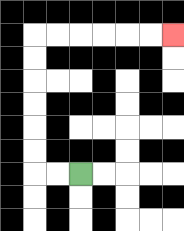{'start': '[3, 7]', 'end': '[7, 1]', 'path_directions': 'L,L,U,U,U,U,U,U,R,R,R,R,R,R', 'path_coordinates': '[[3, 7], [2, 7], [1, 7], [1, 6], [1, 5], [1, 4], [1, 3], [1, 2], [1, 1], [2, 1], [3, 1], [4, 1], [5, 1], [6, 1], [7, 1]]'}